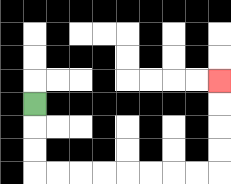{'start': '[1, 4]', 'end': '[9, 3]', 'path_directions': 'D,D,D,R,R,R,R,R,R,R,R,U,U,U,U', 'path_coordinates': '[[1, 4], [1, 5], [1, 6], [1, 7], [2, 7], [3, 7], [4, 7], [5, 7], [6, 7], [7, 7], [8, 7], [9, 7], [9, 6], [9, 5], [9, 4], [9, 3]]'}